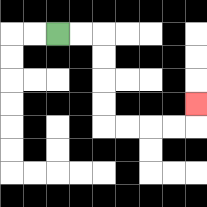{'start': '[2, 1]', 'end': '[8, 4]', 'path_directions': 'R,R,D,D,D,D,R,R,R,R,U', 'path_coordinates': '[[2, 1], [3, 1], [4, 1], [4, 2], [4, 3], [4, 4], [4, 5], [5, 5], [6, 5], [7, 5], [8, 5], [8, 4]]'}